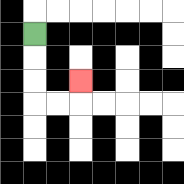{'start': '[1, 1]', 'end': '[3, 3]', 'path_directions': 'D,D,D,R,R,U', 'path_coordinates': '[[1, 1], [1, 2], [1, 3], [1, 4], [2, 4], [3, 4], [3, 3]]'}